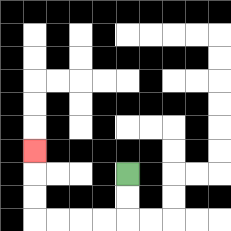{'start': '[5, 7]', 'end': '[1, 6]', 'path_directions': 'D,D,L,L,L,L,U,U,U', 'path_coordinates': '[[5, 7], [5, 8], [5, 9], [4, 9], [3, 9], [2, 9], [1, 9], [1, 8], [1, 7], [1, 6]]'}